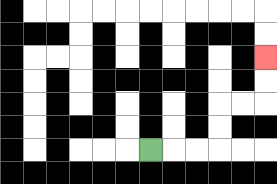{'start': '[6, 6]', 'end': '[11, 2]', 'path_directions': 'R,R,R,U,U,R,R,U,U', 'path_coordinates': '[[6, 6], [7, 6], [8, 6], [9, 6], [9, 5], [9, 4], [10, 4], [11, 4], [11, 3], [11, 2]]'}